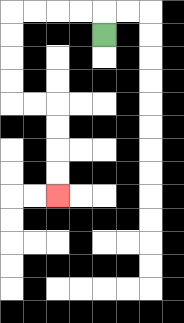{'start': '[4, 1]', 'end': '[2, 8]', 'path_directions': 'U,L,L,L,L,D,D,D,D,R,R,D,D,D,D', 'path_coordinates': '[[4, 1], [4, 0], [3, 0], [2, 0], [1, 0], [0, 0], [0, 1], [0, 2], [0, 3], [0, 4], [1, 4], [2, 4], [2, 5], [2, 6], [2, 7], [2, 8]]'}